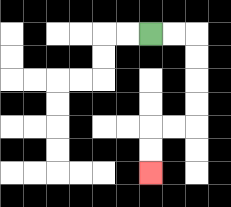{'start': '[6, 1]', 'end': '[6, 7]', 'path_directions': 'R,R,D,D,D,D,L,L,D,D', 'path_coordinates': '[[6, 1], [7, 1], [8, 1], [8, 2], [8, 3], [8, 4], [8, 5], [7, 5], [6, 5], [6, 6], [6, 7]]'}